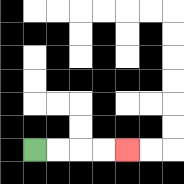{'start': '[1, 6]', 'end': '[5, 6]', 'path_directions': 'R,R,R,R', 'path_coordinates': '[[1, 6], [2, 6], [3, 6], [4, 6], [5, 6]]'}